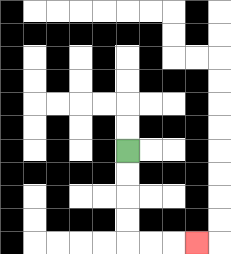{'start': '[5, 6]', 'end': '[8, 10]', 'path_directions': 'D,D,D,D,R,R,R', 'path_coordinates': '[[5, 6], [5, 7], [5, 8], [5, 9], [5, 10], [6, 10], [7, 10], [8, 10]]'}